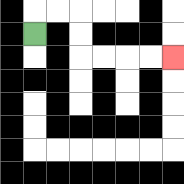{'start': '[1, 1]', 'end': '[7, 2]', 'path_directions': 'U,R,R,D,D,R,R,R,R', 'path_coordinates': '[[1, 1], [1, 0], [2, 0], [3, 0], [3, 1], [3, 2], [4, 2], [5, 2], [6, 2], [7, 2]]'}